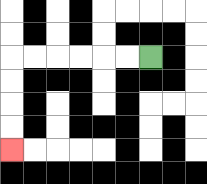{'start': '[6, 2]', 'end': '[0, 6]', 'path_directions': 'L,L,L,L,L,L,D,D,D,D', 'path_coordinates': '[[6, 2], [5, 2], [4, 2], [3, 2], [2, 2], [1, 2], [0, 2], [0, 3], [0, 4], [0, 5], [0, 6]]'}